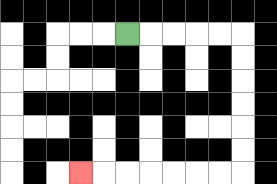{'start': '[5, 1]', 'end': '[3, 7]', 'path_directions': 'R,R,R,R,R,D,D,D,D,D,D,L,L,L,L,L,L,L', 'path_coordinates': '[[5, 1], [6, 1], [7, 1], [8, 1], [9, 1], [10, 1], [10, 2], [10, 3], [10, 4], [10, 5], [10, 6], [10, 7], [9, 7], [8, 7], [7, 7], [6, 7], [5, 7], [4, 7], [3, 7]]'}